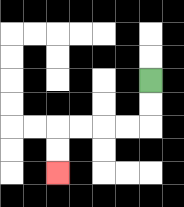{'start': '[6, 3]', 'end': '[2, 7]', 'path_directions': 'D,D,L,L,L,L,D,D', 'path_coordinates': '[[6, 3], [6, 4], [6, 5], [5, 5], [4, 5], [3, 5], [2, 5], [2, 6], [2, 7]]'}